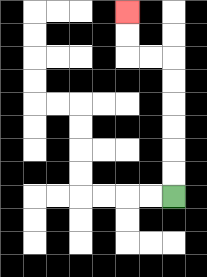{'start': '[7, 8]', 'end': '[5, 0]', 'path_directions': 'U,U,U,U,U,U,L,L,U,U', 'path_coordinates': '[[7, 8], [7, 7], [7, 6], [7, 5], [7, 4], [7, 3], [7, 2], [6, 2], [5, 2], [5, 1], [5, 0]]'}